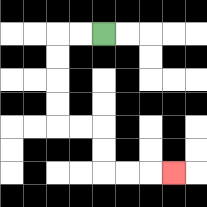{'start': '[4, 1]', 'end': '[7, 7]', 'path_directions': 'L,L,D,D,D,D,R,R,D,D,R,R,R', 'path_coordinates': '[[4, 1], [3, 1], [2, 1], [2, 2], [2, 3], [2, 4], [2, 5], [3, 5], [4, 5], [4, 6], [4, 7], [5, 7], [6, 7], [7, 7]]'}